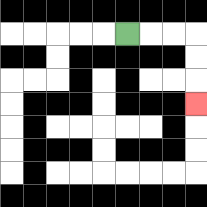{'start': '[5, 1]', 'end': '[8, 4]', 'path_directions': 'R,R,R,D,D,D', 'path_coordinates': '[[5, 1], [6, 1], [7, 1], [8, 1], [8, 2], [8, 3], [8, 4]]'}